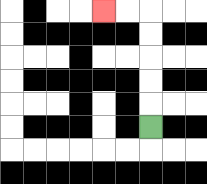{'start': '[6, 5]', 'end': '[4, 0]', 'path_directions': 'U,U,U,U,U,L,L', 'path_coordinates': '[[6, 5], [6, 4], [6, 3], [6, 2], [6, 1], [6, 0], [5, 0], [4, 0]]'}